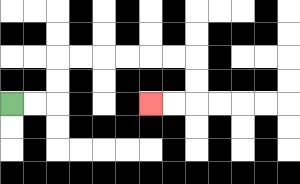{'start': '[0, 4]', 'end': '[6, 4]', 'path_directions': 'R,R,U,U,R,R,R,R,R,R,D,D,L,L', 'path_coordinates': '[[0, 4], [1, 4], [2, 4], [2, 3], [2, 2], [3, 2], [4, 2], [5, 2], [6, 2], [7, 2], [8, 2], [8, 3], [8, 4], [7, 4], [6, 4]]'}